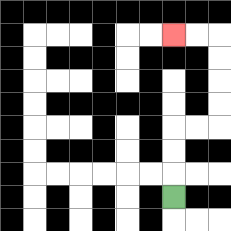{'start': '[7, 8]', 'end': '[7, 1]', 'path_directions': 'U,U,U,R,R,U,U,U,U,L,L', 'path_coordinates': '[[7, 8], [7, 7], [7, 6], [7, 5], [8, 5], [9, 5], [9, 4], [9, 3], [9, 2], [9, 1], [8, 1], [7, 1]]'}